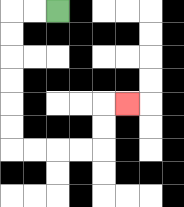{'start': '[2, 0]', 'end': '[5, 4]', 'path_directions': 'L,L,D,D,D,D,D,D,R,R,R,R,U,U,R', 'path_coordinates': '[[2, 0], [1, 0], [0, 0], [0, 1], [0, 2], [0, 3], [0, 4], [0, 5], [0, 6], [1, 6], [2, 6], [3, 6], [4, 6], [4, 5], [4, 4], [5, 4]]'}